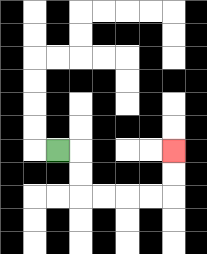{'start': '[2, 6]', 'end': '[7, 6]', 'path_directions': 'R,D,D,R,R,R,R,U,U', 'path_coordinates': '[[2, 6], [3, 6], [3, 7], [3, 8], [4, 8], [5, 8], [6, 8], [7, 8], [7, 7], [7, 6]]'}